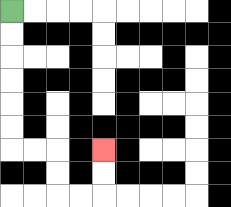{'start': '[0, 0]', 'end': '[4, 6]', 'path_directions': 'D,D,D,D,D,D,R,R,D,D,R,R,U,U', 'path_coordinates': '[[0, 0], [0, 1], [0, 2], [0, 3], [0, 4], [0, 5], [0, 6], [1, 6], [2, 6], [2, 7], [2, 8], [3, 8], [4, 8], [4, 7], [4, 6]]'}